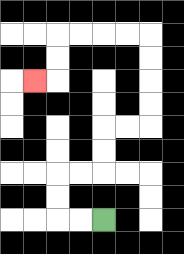{'start': '[4, 9]', 'end': '[1, 3]', 'path_directions': 'L,L,U,U,R,R,U,U,R,R,U,U,U,U,L,L,L,L,D,D,L', 'path_coordinates': '[[4, 9], [3, 9], [2, 9], [2, 8], [2, 7], [3, 7], [4, 7], [4, 6], [4, 5], [5, 5], [6, 5], [6, 4], [6, 3], [6, 2], [6, 1], [5, 1], [4, 1], [3, 1], [2, 1], [2, 2], [2, 3], [1, 3]]'}